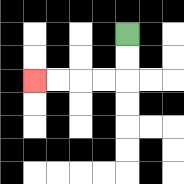{'start': '[5, 1]', 'end': '[1, 3]', 'path_directions': 'D,D,L,L,L,L', 'path_coordinates': '[[5, 1], [5, 2], [5, 3], [4, 3], [3, 3], [2, 3], [1, 3]]'}